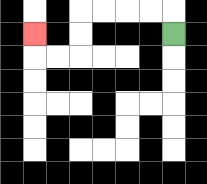{'start': '[7, 1]', 'end': '[1, 1]', 'path_directions': 'U,L,L,L,L,D,D,L,L,U', 'path_coordinates': '[[7, 1], [7, 0], [6, 0], [5, 0], [4, 0], [3, 0], [3, 1], [3, 2], [2, 2], [1, 2], [1, 1]]'}